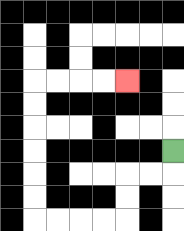{'start': '[7, 6]', 'end': '[5, 3]', 'path_directions': 'D,L,L,D,D,L,L,L,L,U,U,U,U,U,U,R,R,R,R', 'path_coordinates': '[[7, 6], [7, 7], [6, 7], [5, 7], [5, 8], [5, 9], [4, 9], [3, 9], [2, 9], [1, 9], [1, 8], [1, 7], [1, 6], [1, 5], [1, 4], [1, 3], [2, 3], [3, 3], [4, 3], [5, 3]]'}